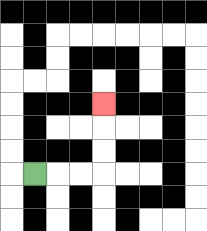{'start': '[1, 7]', 'end': '[4, 4]', 'path_directions': 'R,R,R,U,U,U', 'path_coordinates': '[[1, 7], [2, 7], [3, 7], [4, 7], [4, 6], [4, 5], [4, 4]]'}